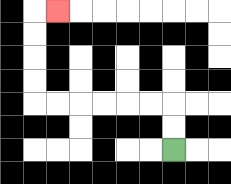{'start': '[7, 6]', 'end': '[2, 0]', 'path_directions': 'U,U,L,L,L,L,L,L,U,U,U,U,R', 'path_coordinates': '[[7, 6], [7, 5], [7, 4], [6, 4], [5, 4], [4, 4], [3, 4], [2, 4], [1, 4], [1, 3], [1, 2], [1, 1], [1, 0], [2, 0]]'}